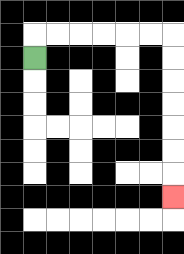{'start': '[1, 2]', 'end': '[7, 8]', 'path_directions': 'U,R,R,R,R,R,R,D,D,D,D,D,D,D', 'path_coordinates': '[[1, 2], [1, 1], [2, 1], [3, 1], [4, 1], [5, 1], [6, 1], [7, 1], [7, 2], [7, 3], [7, 4], [7, 5], [7, 6], [7, 7], [7, 8]]'}